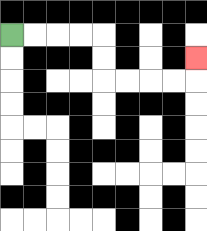{'start': '[0, 1]', 'end': '[8, 2]', 'path_directions': 'R,R,R,R,D,D,R,R,R,R,U', 'path_coordinates': '[[0, 1], [1, 1], [2, 1], [3, 1], [4, 1], [4, 2], [4, 3], [5, 3], [6, 3], [7, 3], [8, 3], [8, 2]]'}